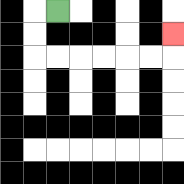{'start': '[2, 0]', 'end': '[7, 1]', 'path_directions': 'L,D,D,R,R,R,R,R,R,U', 'path_coordinates': '[[2, 0], [1, 0], [1, 1], [1, 2], [2, 2], [3, 2], [4, 2], [5, 2], [6, 2], [7, 2], [7, 1]]'}